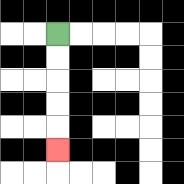{'start': '[2, 1]', 'end': '[2, 6]', 'path_directions': 'D,D,D,D,D', 'path_coordinates': '[[2, 1], [2, 2], [2, 3], [2, 4], [2, 5], [2, 6]]'}